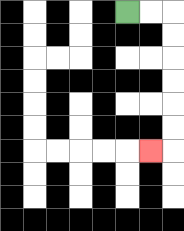{'start': '[5, 0]', 'end': '[6, 6]', 'path_directions': 'R,R,D,D,D,D,D,D,L', 'path_coordinates': '[[5, 0], [6, 0], [7, 0], [7, 1], [7, 2], [7, 3], [7, 4], [7, 5], [7, 6], [6, 6]]'}